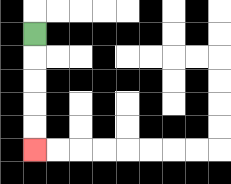{'start': '[1, 1]', 'end': '[1, 6]', 'path_directions': 'D,D,D,D,D', 'path_coordinates': '[[1, 1], [1, 2], [1, 3], [1, 4], [1, 5], [1, 6]]'}